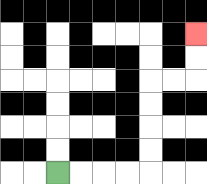{'start': '[2, 7]', 'end': '[8, 1]', 'path_directions': 'R,R,R,R,U,U,U,U,R,R,U,U', 'path_coordinates': '[[2, 7], [3, 7], [4, 7], [5, 7], [6, 7], [6, 6], [6, 5], [6, 4], [6, 3], [7, 3], [8, 3], [8, 2], [8, 1]]'}